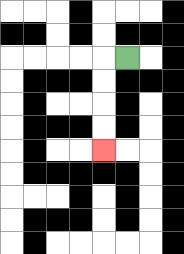{'start': '[5, 2]', 'end': '[4, 6]', 'path_directions': 'L,D,D,D,D', 'path_coordinates': '[[5, 2], [4, 2], [4, 3], [4, 4], [4, 5], [4, 6]]'}